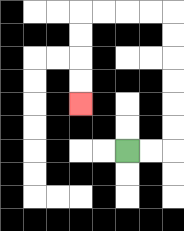{'start': '[5, 6]', 'end': '[3, 4]', 'path_directions': 'R,R,U,U,U,U,U,U,L,L,L,L,D,D,D,D', 'path_coordinates': '[[5, 6], [6, 6], [7, 6], [7, 5], [7, 4], [7, 3], [7, 2], [7, 1], [7, 0], [6, 0], [5, 0], [4, 0], [3, 0], [3, 1], [3, 2], [3, 3], [3, 4]]'}